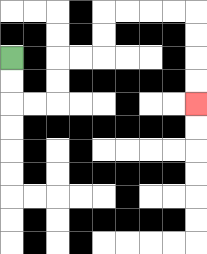{'start': '[0, 2]', 'end': '[8, 4]', 'path_directions': 'D,D,R,R,U,U,R,R,U,U,R,R,R,R,D,D,D,D', 'path_coordinates': '[[0, 2], [0, 3], [0, 4], [1, 4], [2, 4], [2, 3], [2, 2], [3, 2], [4, 2], [4, 1], [4, 0], [5, 0], [6, 0], [7, 0], [8, 0], [8, 1], [8, 2], [8, 3], [8, 4]]'}